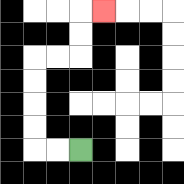{'start': '[3, 6]', 'end': '[4, 0]', 'path_directions': 'L,L,U,U,U,U,R,R,U,U,R', 'path_coordinates': '[[3, 6], [2, 6], [1, 6], [1, 5], [1, 4], [1, 3], [1, 2], [2, 2], [3, 2], [3, 1], [3, 0], [4, 0]]'}